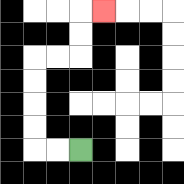{'start': '[3, 6]', 'end': '[4, 0]', 'path_directions': 'L,L,U,U,U,U,R,R,U,U,R', 'path_coordinates': '[[3, 6], [2, 6], [1, 6], [1, 5], [1, 4], [1, 3], [1, 2], [2, 2], [3, 2], [3, 1], [3, 0], [4, 0]]'}